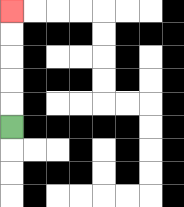{'start': '[0, 5]', 'end': '[0, 0]', 'path_directions': 'U,U,U,U,U', 'path_coordinates': '[[0, 5], [0, 4], [0, 3], [0, 2], [0, 1], [0, 0]]'}